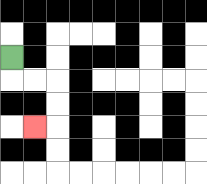{'start': '[0, 2]', 'end': '[1, 5]', 'path_directions': 'D,R,R,D,D,L', 'path_coordinates': '[[0, 2], [0, 3], [1, 3], [2, 3], [2, 4], [2, 5], [1, 5]]'}